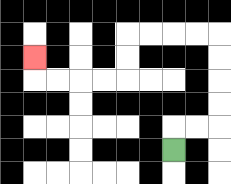{'start': '[7, 6]', 'end': '[1, 2]', 'path_directions': 'U,R,R,U,U,U,U,L,L,L,L,D,D,L,L,L,L,U', 'path_coordinates': '[[7, 6], [7, 5], [8, 5], [9, 5], [9, 4], [9, 3], [9, 2], [9, 1], [8, 1], [7, 1], [6, 1], [5, 1], [5, 2], [5, 3], [4, 3], [3, 3], [2, 3], [1, 3], [1, 2]]'}